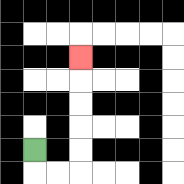{'start': '[1, 6]', 'end': '[3, 2]', 'path_directions': 'D,R,R,U,U,U,U,U', 'path_coordinates': '[[1, 6], [1, 7], [2, 7], [3, 7], [3, 6], [3, 5], [3, 4], [3, 3], [3, 2]]'}